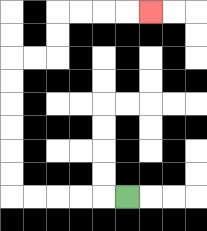{'start': '[5, 8]', 'end': '[6, 0]', 'path_directions': 'L,L,L,L,L,U,U,U,U,U,U,R,R,U,U,R,R,R,R', 'path_coordinates': '[[5, 8], [4, 8], [3, 8], [2, 8], [1, 8], [0, 8], [0, 7], [0, 6], [0, 5], [0, 4], [0, 3], [0, 2], [1, 2], [2, 2], [2, 1], [2, 0], [3, 0], [4, 0], [5, 0], [6, 0]]'}